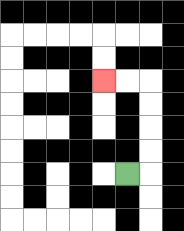{'start': '[5, 7]', 'end': '[4, 3]', 'path_directions': 'R,U,U,U,U,L,L', 'path_coordinates': '[[5, 7], [6, 7], [6, 6], [6, 5], [6, 4], [6, 3], [5, 3], [4, 3]]'}